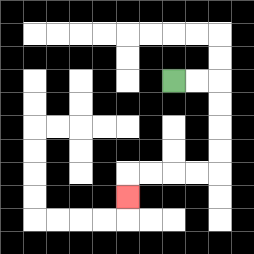{'start': '[7, 3]', 'end': '[5, 8]', 'path_directions': 'R,R,D,D,D,D,L,L,L,L,D', 'path_coordinates': '[[7, 3], [8, 3], [9, 3], [9, 4], [9, 5], [9, 6], [9, 7], [8, 7], [7, 7], [6, 7], [5, 7], [5, 8]]'}